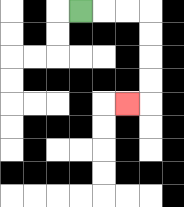{'start': '[3, 0]', 'end': '[5, 4]', 'path_directions': 'R,R,R,D,D,D,D,L', 'path_coordinates': '[[3, 0], [4, 0], [5, 0], [6, 0], [6, 1], [6, 2], [6, 3], [6, 4], [5, 4]]'}